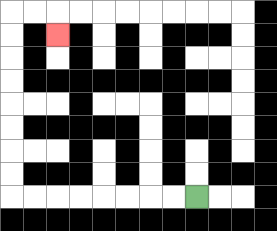{'start': '[8, 8]', 'end': '[2, 1]', 'path_directions': 'L,L,L,L,L,L,L,L,U,U,U,U,U,U,U,U,R,R,D', 'path_coordinates': '[[8, 8], [7, 8], [6, 8], [5, 8], [4, 8], [3, 8], [2, 8], [1, 8], [0, 8], [0, 7], [0, 6], [0, 5], [0, 4], [0, 3], [0, 2], [0, 1], [0, 0], [1, 0], [2, 0], [2, 1]]'}